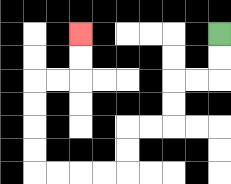{'start': '[9, 1]', 'end': '[3, 1]', 'path_directions': 'D,D,L,L,D,D,L,L,D,D,L,L,L,L,U,U,U,U,R,R,U,U', 'path_coordinates': '[[9, 1], [9, 2], [9, 3], [8, 3], [7, 3], [7, 4], [7, 5], [6, 5], [5, 5], [5, 6], [5, 7], [4, 7], [3, 7], [2, 7], [1, 7], [1, 6], [1, 5], [1, 4], [1, 3], [2, 3], [3, 3], [3, 2], [3, 1]]'}